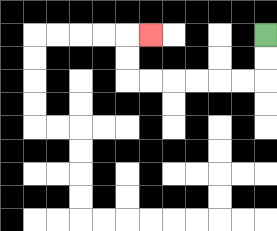{'start': '[11, 1]', 'end': '[6, 1]', 'path_directions': 'D,D,L,L,L,L,L,L,U,U,R', 'path_coordinates': '[[11, 1], [11, 2], [11, 3], [10, 3], [9, 3], [8, 3], [7, 3], [6, 3], [5, 3], [5, 2], [5, 1], [6, 1]]'}